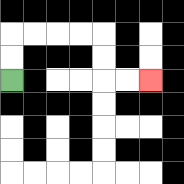{'start': '[0, 3]', 'end': '[6, 3]', 'path_directions': 'U,U,R,R,R,R,D,D,R,R', 'path_coordinates': '[[0, 3], [0, 2], [0, 1], [1, 1], [2, 1], [3, 1], [4, 1], [4, 2], [4, 3], [5, 3], [6, 3]]'}